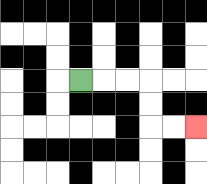{'start': '[3, 3]', 'end': '[8, 5]', 'path_directions': 'R,R,R,D,D,R,R', 'path_coordinates': '[[3, 3], [4, 3], [5, 3], [6, 3], [6, 4], [6, 5], [7, 5], [8, 5]]'}